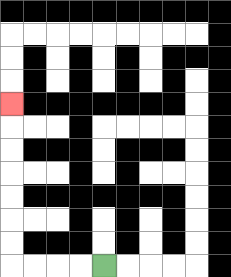{'start': '[4, 11]', 'end': '[0, 4]', 'path_directions': 'L,L,L,L,U,U,U,U,U,U,U', 'path_coordinates': '[[4, 11], [3, 11], [2, 11], [1, 11], [0, 11], [0, 10], [0, 9], [0, 8], [0, 7], [0, 6], [0, 5], [0, 4]]'}